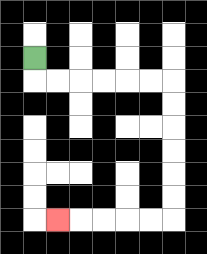{'start': '[1, 2]', 'end': '[2, 9]', 'path_directions': 'D,R,R,R,R,R,R,D,D,D,D,D,D,L,L,L,L,L', 'path_coordinates': '[[1, 2], [1, 3], [2, 3], [3, 3], [4, 3], [5, 3], [6, 3], [7, 3], [7, 4], [7, 5], [7, 6], [7, 7], [7, 8], [7, 9], [6, 9], [5, 9], [4, 9], [3, 9], [2, 9]]'}